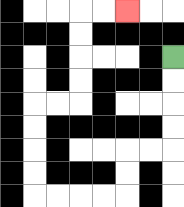{'start': '[7, 2]', 'end': '[5, 0]', 'path_directions': 'D,D,D,D,L,L,D,D,L,L,L,L,U,U,U,U,R,R,U,U,U,U,R,R', 'path_coordinates': '[[7, 2], [7, 3], [7, 4], [7, 5], [7, 6], [6, 6], [5, 6], [5, 7], [5, 8], [4, 8], [3, 8], [2, 8], [1, 8], [1, 7], [1, 6], [1, 5], [1, 4], [2, 4], [3, 4], [3, 3], [3, 2], [3, 1], [3, 0], [4, 0], [5, 0]]'}